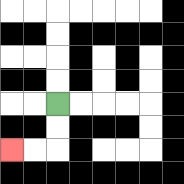{'start': '[2, 4]', 'end': '[0, 6]', 'path_directions': 'D,D,L,L', 'path_coordinates': '[[2, 4], [2, 5], [2, 6], [1, 6], [0, 6]]'}